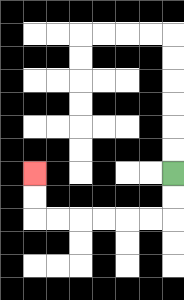{'start': '[7, 7]', 'end': '[1, 7]', 'path_directions': 'D,D,L,L,L,L,L,L,U,U', 'path_coordinates': '[[7, 7], [7, 8], [7, 9], [6, 9], [5, 9], [4, 9], [3, 9], [2, 9], [1, 9], [1, 8], [1, 7]]'}